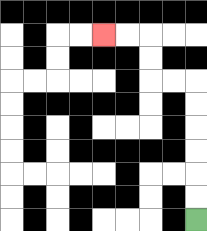{'start': '[8, 9]', 'end': '[4, 1]', 'path_directions': 'U,U,U,U,U,U,L,L,U,U,L,L', 'path_coordinates': '[[8, 9], [8, 8], [8, 7], [8, 6], [8, 5], [8, 4], [8, 3], [7, 3], [6, 3], [6, 2], [6, 1], [5, 1], [4, 1]]'}